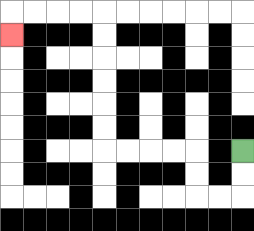{'start': '[10, 6]', 'end': '[0, 1]', 'path_directions': 'D,D,L,L,U,U,L,L,L,L,U,U,U,U,U,U,L,L,L,L,D', 'path_coordinates': '[[10, 6], [10, 7], [10, 8], [9, 8], [8, 8], [8, 7], [8, 6], [7, 6], [6, 6], [5, 6], [4, 6], [4, 5], [4, 4], [4, 3], [4, 2], [4, 1], [4, 0], [3, 0], [2, 0], [1, 0], [0, 0], [0, 1]]'}